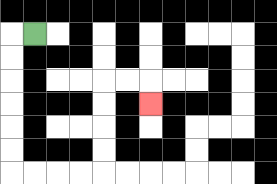{'start': '[1, 1]', 'end': '[6, 4]', 'path_directions': 'L,D,D,D,D,D,D,R,R,R,R,U,U,U,U,R,R,D', 'path_coordinates': '[[1, 1], [0, 1], [0, 2], [0, 3], [0, 4], [0, 5], [0, 6], [0, 7], [1, 7], [2, 7], [3, 7], [4, 7], [4, 6], [4, 5], [4, 4], [4, 3], [5, 3], [6, 3], [6, 4]]'}